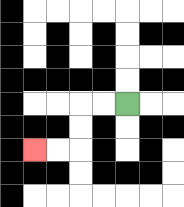{'start': '[5, 4]', 'end': '[1, 6]', 'path_directions': 'L,L,D,D,L,L', 'path_coordinates': '[[5, 4], [4, 4], [3, 4], [3, 5], [3, 6], [2, 6], [1, 6]]'}